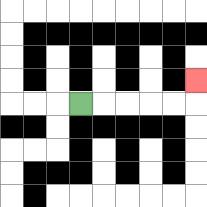{'start': '[3, 4]', 'end': '[8, 3]', 'path_directions': 'R,R,R,R,R,U', 'path_coordinates': '[[3, 4], [4, 4], [5, 4], [6, 4], [7, 4], [8, 4], [8, 3]]'}